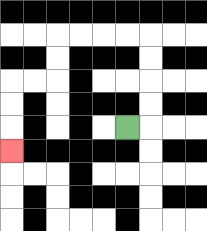{'start': '[5, 5]', 'end': '[0, 6]', 'path_directions': 'R,U,U,U,U,L,L,L,L,D,D,L,L,D,D,D', 'path_coordinates': '[[5, 5], [6, 5], [6, 4], [6, 3], [6, 2], [6, 1], [5, 1], [4, 1], [3, 1], [2, 1], [2, 2], [2, 3], [1, 3], [0, 3], [0, 4], [0, 5], [0, 6]]'}